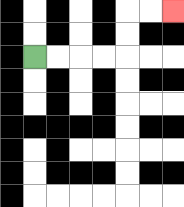{'start': '[1, 2]', 'end': '[7, 0]', 'path_directions': 'R,R,R,R,U,U,R,R', 'path_coordinates': '[[1, 2], [2, 2], [3, 2], [4, 2], [5, 2], [5, 1], [5, 0], [6, 0], [7, 0]]'}